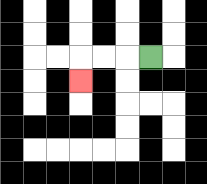{'start': '[6, 2]', 'end': '[3, 3]', 'path_directions': 'L,L,L,D', 'path_coordinates': '[[6, 2], [5, 2], [4, 2], [3, 2], [3, 3]]'}